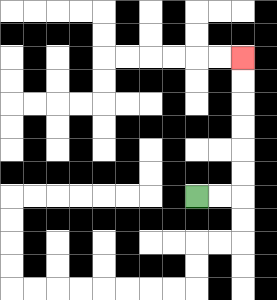{'start': '[8, 8]', 'end': '[10, 2]', 'path_directions': 'R,R,U,U,U,U,U,U', 'path_coordinates': '[[8, 8], [9, 8], [10, 8], [10, 7], [10, 6], [10, 5], [10, 4], [10, 3], [10, 2]]'}